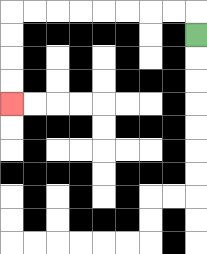{'start': '[8, 1]', 'end': '[0, 4]', 'path_directions': 'U,L,L,L,L,L,L,L,L,D,D,D,D', 'path_coordinates': '[[8, 1], [8, 0], [7, 0], [6, 0], [5, 0], [4, 0], [3, 0], [2, 0], [1, 0], [0, 0], [0, 1], [0, 2], [0, 3], [0, 4]]'}